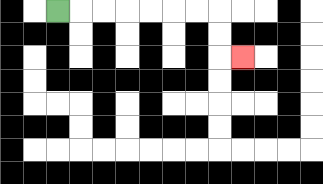{'start': '[2, 0]', 'end': '[10, 2]', 'path_directions': 'R,R,R,R,R,R,R,D,D,R', 'path_coordinates': '[[2, 0], [3, 0], [4, 0], [5, 0], [6, 0], [7, 0], [8, 0], [9, 0], [9, 1], [9, 2], [10, 2]]'}